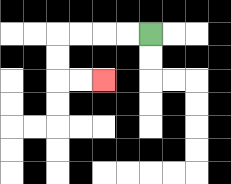{'start': '[6, 1]', 'end': '[4, 3]', 'path_directions': 'L,L,L,L,D,D,R,R', 'path_coordinates': '[[6, 1], [5, 1], [4, 1], [3, 1], [2, 1], [2, 2], [2, 3], [3, 3], [4, 3]]'}